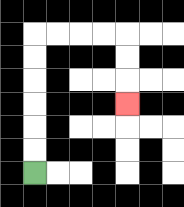{'start': '[1, 7]', 'end': '[5, 4]', 'path_directions': 'U,U,U,U,U,U,R,R,R,R,D,D,D', 'path_coordinates': '[[1, 7], [1, 6], [1, 5], [1, 4], [1, 3], [1, 2], [1, 1], [2, 1], [3, 1], [4, 1], [5, 1], [5, 2], [5, 3], [5, 4]]'}